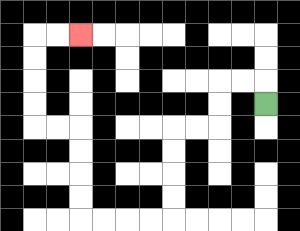{'start': '[11, 4]', 'end': '[3, 1]', 'path_directions': 'U,L,L,D,D,L,L,D,D,D,D,L,L,L,L,U,U,U,U,L,L,U,U,U,U,R,R', 'path_coordinates': '[[11, 4], [11, 3], [10, 3], [9, 3], [9, 4], [9, 5], [8, 5], [7, 5], [7, 6], [7, 7], [7, 8], [7, 9], [6, 9], [5, 9], [4, 9], [3, 9], [3, 8], [3, 7], [3, 6], [3, 5], [2, 5], [1, 5], [1, 4], [1, 3], [1, 2], [1, 1], [2, 1], [3, 1]]'}